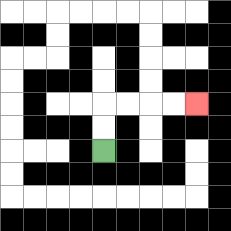{'start': '[4, 6]', 'end': '[8, 4]', 'path_directions': 'U,U,R,R,R,R', 'path_coordinates': '[[4, 6], [4, 5], [4, 4], [5, 4], [6, 4], [7, 4], [8, 4]]'}